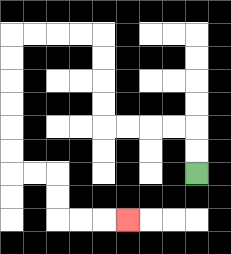{'start': '[8, 7]', 'end': '[5, 9]', 'path_directions': 'U,U,L,L,L,L,U,U,U,U,L,L,L,L,D,D,D,D,D,D,R,R,D,D,R,R,R', 'path_coordinates': '[[8, 7], [8, 6], [8, 5], [7, 5], [6, 5], [5, 5], [4, 5], [4, 4], [4, 3], [4, 2], [4, 1], [3, 1], [2, 1], [1, 1], [0, 1], [0, 2], [0, 3], [0, 4], [0, 5], [0, 6], [0, 7], [1, 7], [2, 7], [2, 8], [2, 9], [3, 9], [4, 9], [5, 9]]'}